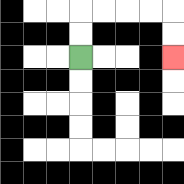{'start': '[3, 2]', 'end': '[7, 2]', 'path_directions': 'U,U,R,R,R,R,D,D', 'path_coordinates': '[[3, 2], [3, 1], [3, 0], [4, 0], [5, 0], [6, 0], [7, 0], [7, 1], [7, 2]]'}